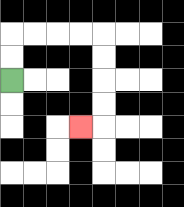{'start': '[0, 3]', 'end': '[3, 5]', 'path_directions': 'U,U,R,R,R,R,D,D,D,D,L', 'path_coordinates': '[[0, 3], [0, 2], [0, 1], [1, 1], [2, 1], [3, 1], [4, 1], [4, 2], [4, 3], [4, 4], [4, 5], [3, 5]]'}